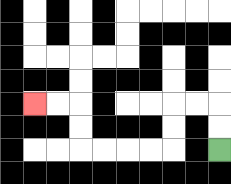{'start': '[9, 6]', 'end': '[1, 4]', 'path_directions': 'U,U,L,L,D,D,L,L,L,L,U,U,L,L', 'path_coordinates': '[[9, 6], [9, 5], [9, 4], [8, 4], [7, 4], [7, 5], [7, 6], [6, 6], [5, 6], [4, 6], [3, 6], [3, 5], [3, 4], [2, 4], [1, 4]]'}